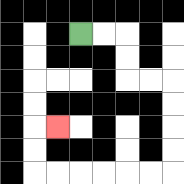{'start': '[3, 1]', 'end': '[2, 5]', 'path_directions': 'R,R,D,D,R,R,D,D,D,D,L,L,L,L,L,L,U,U,R', 'path_coordinates': '[[3, 1], [4, 1], [5, 1], [5, 2], [5, 3], [6, 3], [7, 3], [7, 4], [7, 5], [7, 6], [7, 7], [6, 7], [5, 7], [4, 7], [3, 7], [2, 7], [1, 7], [1, 6], [1, 5], [2, 5]]'}